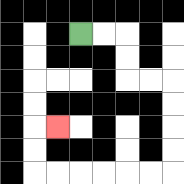{'start': '[3, 1]', 'end': '[2, 5]', 'path_directions': 'R,R,D,D,R,R,D,D,D,D,L,L,L,L,L,L,U,U,R', 'path_coordinates': '[[3, 1], [4, 1], [5, 1], [5, 2], [5, 3], [6, 3], [7, 3], [7, 4], [7, 5], [7, 6], [7, 7], [6, 7], [5, 7], [4, 7], [3, 7], [2, 7], [1, 7], [1, 6], [1, 5], [2, 5]]'}